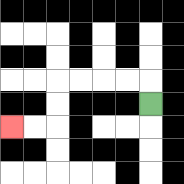{'start': '[6, 4]', 'end': '[0, 5]', 'path_directions': 'U,L,L,L,L,D,D,L,L', 'path_coordinates': '[[6, 4], [6, 3], [5, 3], [4, 3], [3, 3], [2, 3], [2, 4], [2, 5], [1, 5], [0, 5]]'}